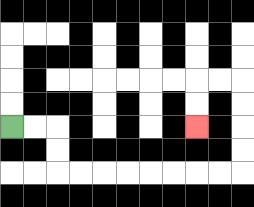{'start': '[0, 5]', 'end': '[8, 5]', 'path_directions': 'R,R,D,D,R,R,R,R,R,R,R,R,U,U,U,U,L,L,D,D', 'path_coordinates': '[[0, 5], [1, 5], [2, 5], [2, 6], [2, 7], [3, 7], [4, 7], [5, 7], [6, 7], [7, 7], [8, 7], [9, 7], [10, 7], [10, 6], [10, 5], [10, 4], [10, 3], [9, 3], [8, 3], [8, 4], [8, 5]]'}